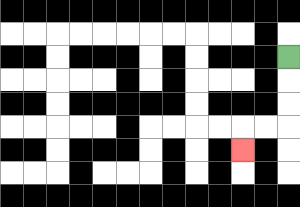{'start': '[12, 2]', 'end': '[10, 6]', 'path_directions': 'D,D,D,L,L,D', 'path_coordinates': '[[12, 2], [12, 3], [12, 4], [12, 5], [11, 5], [10, 5], [10, 6]]'}